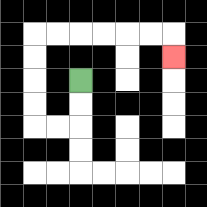{'start': '[3, 3]', 'end': '[7, 2]', 'path_directions': 'D,D,L,L,U,U,U,U,R,R,R,R,R,R,D', 'path_coordinates': '[[3, 3], [3, 4], [3, 5], [2, 5], [1, 5], [1, 4], [1, 3], [1, 2], [1, 1], [2, 1], [3, 1], [4, 1], [5, 1], [6, 1], [7, 1], [7, 2]]'}